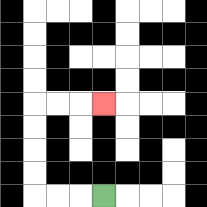{'start': '[4, 8]', 'end': '[4, 4]', 'path_directions': 'L,L,L,U,U,U,U,R,R,R', 'path_coordinates': '[[4, 8], [3, 8], [2, 8], [1, 8], [1, 7], [1, 6], [1, 5], [1, 4], [2, 4], [3, 4], [4, 4]]'}